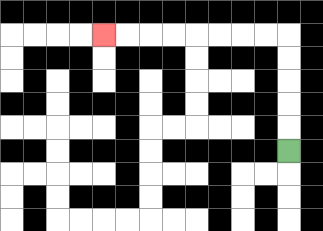{'start': '[12, 6]', 'end': '[4, 1]', 'path_directions': 'U,U,U,U,U,L,L,L,L,L,L,L,L', 'path_coordinates': '[[12, 6], [12, 5], [12, 4], [12, 3], [12, 2], [12, 1], [11, 1], [10, 1], [9, 1], [8, 1], [7, 1], [6, 1], [5, 1], [4, 1]]'}